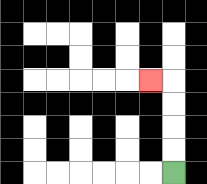{'start': '[7, 7]', 'end': '[6, 3]', 'path_directions': 'U,U,U,U,L', 'path_coordinates': '[[7, 7], [7, 6], [7, 5], [7, 4], [7, 3], [6, 3]]'}